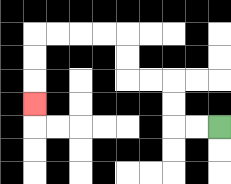{'start': '[9, 5]', 'end': '[1, 4]', 'path_directions': 'L,L,U,U,L,L,U,U,L,L,L,L,D,D,D', 'path_coordinates': '[[9, 5], [8, 5], [7, 5], [7, 4], [7, 3], [6, 3], [5, 3], [5, 2], [5, 1], [4, 1], [3, 1], [2, 1], [1, 1], [1, 2], [1, 3], [1, 4]]'}